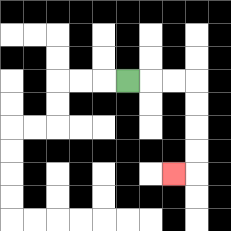{'start': '[5, 3]', 'end': '[7, 7]', 'path_directions': 'R,R,R,D,D,D,D,L', 'path_coordinates': '[[5, 3], [6, 3], [7, 3], [8, 3], [8, 4], [8, 5], [8, 6], [8, 7], [7, 7]]'}